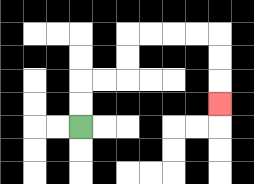{'start': '[3, 5]', 'end': '[9, 4]', 'path_directions': 'U,U,R,R,U,U,R,R,R,R,D,D,D', 'path_coordinates': '[[3, 5], [3, 4], [3, 3], [4, 3], [5, 3], [5, 2], [5, 1], [6, 1], [7, 1], [8, 1], [9, 1], [9, 2], [9, 3], [9, 4]]'}